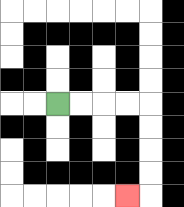{'start': '[2, 4]', 'end': '[5, 8]', 'path_directions': 'R,R,R,R,D,D,D,D,L', 'path_coordinates': '[[2, 4], [3, 4], [4, 4], [5, 4], [6, 4], [6, 5], [6, 6], [6, 7], [6, 8], [5, 8]]'}